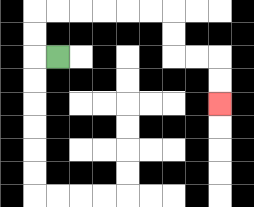{'start': '[2, 2]', 'end': '[9, 4]', 'path_directions': 'L,U,U,R,R,R,R,R,R,D,D,R,R,D,D', 'path_coordinates': '[[2, 2], [1, 2], [1, 1], [1, 0], [2, 0], [3, 0], [4, 0], [5, 0], [6, 0], [7, 0], [7, 1], [7, 2], [8, 2], [9, 2], [9, 3], [9, 4]]'}